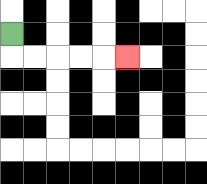{'start': '[0, 1]', 'end': '[5, 2]', 'path_directions': 'D,R,R,R,R,R', 'path_coordinates': '[[0, 1], [0, 2], [1, 2], [2, 2], [3, 2], [4, 2], [5, 2]]'}